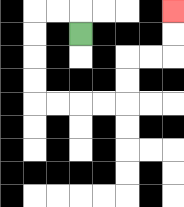{'start': '[3, 1]', 'end': '[7, 0]', 'path_directions': 'U,L,L,D,D,D,D,R,R,R,R,U,U,R,R,U,U', 'path_coordinates': '[[3, 1], [3, 0], [2, 0], [1, 0], [1, 1], [1, 2], [1, 3], [1, 4], [2, 4], [3, 4], [4, 4], [5, 4], [5, 3], [5, 2], [6, 2], [7, 2], [7, 1], [7, 0]]'}